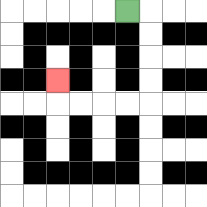{'start': '[5, 0]', 'end': '[2, 3]', 'path_directions': 'R,D,D,D,D,L,L,L,L,U', 'path_coordinates': '[[5, 0], [6, 0], [6, 1], [6, 2], [6, 3], [6, 4], [5, 4], [4, 4], [3, 4], [2, 4], [2, 3]]'}